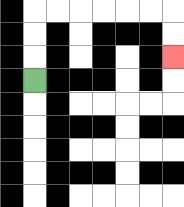{'start': '[1, 3]', 'end': '[7, 2]', 'path_directions': 'U,U,U,R,R,R,R,R,R,D,D', 'path_coordinates': '[[1, 3], [1, 2], [1, 1], [1, 0], [2, 0], [3, 0], [4, 0], [5, 0], [6, 0], [7, 0], [7, 1], [7, 2]]'}